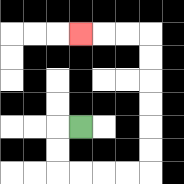{'start': '[3, 5]', 'end': '[3, 1]', 'path_directions': 'L,D,D,R,R,R,R,U,U,U,U,U,U,L,L,L', 'path_coordinates': '[[3, 5], [2, 5], [2, 6], [2, 7], [3, 7], [4, 7], [5, 7], [6, 7], [6, 6], [6, 5], [6, 4], [6, 3], [6, 2], [6, 1], [5, 1], [4, 1], [3, 1]]'}